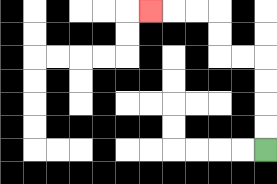{'start': '[11, 6]', 'end': '[6, 0]', 'path_directions': 'U,U,U,U,L,L,U,U,L,L,L', 'path_coordinates': '[[11, 6], [11, 5], [11, 4], [11, 3], [11, 2], [10, 2], [9, 2], [9, 1], [9, 0], [8, 0], [7, 0], [6, 0]]'}